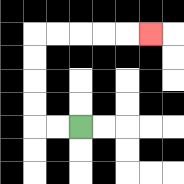{'start': '[3, 5]', 'end': '[6, 1]', 'path_directions': 'L,L,U,U,U,U,R,R,R,R,R', 'path_coordinates': '[[3, 5], [2, 5], [1, 5], [1, 4], [1, 3], [1, 2], [1, 1], [2, 1], [3, 1], [4, 1], [5, 1], [6, 1]]'}